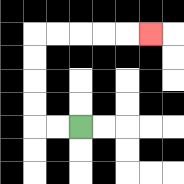{'start': '[3, 5]', 'end': '[6, 1]', 'path_directions': 'L,L,U,U,U,U,R,R,R,R,R', 'path_coordinates': '[[3, 5], [2, 5], [1, 5], [1, 4], [1, 3], [1, 2], [1, 1], [2, 1], [3, 1], [4, 1], [5, 1], [6, 1]]'}